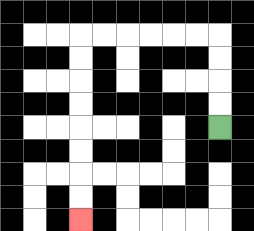{'start': '[9, 5]', 'end': '[3, 9]', 'path_directions': 'U,U,U,U,L,L,L,L,L,L,D,D,D,D,D,D,D,D', 'path_coordinates': '[[9, 5], [9, 4], [9, 3], [9, 2], [9, 1], [8, 1], [7, 1], [6, 1], [5, 1], [4, 1], [3, 1], [3, 2], [3, 3], [3, 4], [3, 5], [3, 6], [3, 7], [3, 8], [3, 9]]'}